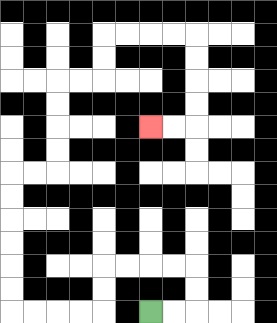{'start': '[6, 13]', 'end': '[6, 5]', 'path_directions': 'R,R,U,U,L,L,L,L,D,D,L,L,L,L,U,U,U,U,U,U,R,R,U,U,U,U,R,R,U,U,R,R,R,R,D,D,D,D,L,L', 'path_coordinates': '[[6, 13], [7, 13], [8, 13], [8, 12], [8, 11], [7, 11], [6, 11], [5, 11], [4, 11], [4, 12], [4, 13], [3, 13], [2, 13], [1, 13], [0, 13], [0, 12], [0, 11], [0, 10], [0, 9], [0, 8], [0, 7], [1, 7], [2, 7], [2, 6], [2, 5], [2, 4], [2, 3], [3, 3], [4, 3], [4, 2], [4, 1], [5, 1], [6, 1], [7, 1], [8, 1], [8, 2], [8, 3], [8, 4], [8, 5], [7, 5], [6, 5]]'}